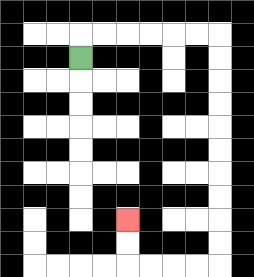{'start': '[3, 2]', 'end': '[5, 9]', 'path_directions': 'U,R,R,R,R,R,R,D,D,D,D,D,D,D,D,D,D,L,L,L,L,U,U', 'path_coordinates': '[[3, 2], [3, 1], [4, 1], [5, 1], [6, 1], [7, 1], [8, 1], [9, 1], [9, 2], [9, 3], [9, 4], [9, 5], [9, 6], [9, 7], [9, 8], [9, 9], [9, 10], [9, 11], [8, 11], [7, 11], [6, 11], [5, 11], [5, 10], [5, 9]]'}